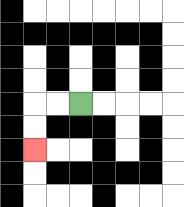{'start': '[3, 4]', 'end': '[1, 6]', 'path_directions': 'L,L,D,D', 'path_coordinates': '[[3, 4], [2, 4], [1, 4], [1, 5], [1, 6]]'}